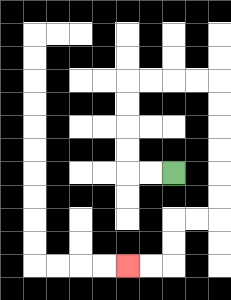{'start': '[7, 7]', 'end': '[5, 11]', 'path_directions': 'L,L,U,U,U,U,R,R,R,R,D,D,D,D,D,D,L,L,D,D,L,L', 'path_coordinates': '[[7, 7], [6, 7], [5, 7], [5, 6], [5, 5], [5, 4], [5, 3], [6, 3], [7, 3], [8, 3], [9, 3], [9, 4], [9, 5], [9, 6], [9, 7], [9, 8], [9, 9], [8, 9], [7, 9], [7, 10], [7, 11], [6, 11], [5, 11]]'}